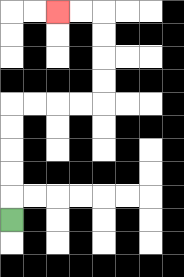{'start': '[0, 9]', 'end': '[2, 0]', 'path_directions': 'U,U,U,U,U,R,R,R,R,U,U,U,U,L,L', 'path_coordinates': '[[0, 9], [0, 8], [0, 7], [0, 6], [0, 5], [0, 4], [1, 4], [2, 4], [3, 4], [4, 4], [4, 3], [4, 2], [4, 1], [4, 0], [3, 0], [2, 0]]'}